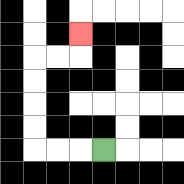{'start': '[4, 6]', 'end': '[3, 1]', 'path_directions': 'L,L,L,U,U,U,U,R,R,U', 'path_coordinates': '[[4, 6], [3, 6], [2, 6], [1, 6], [1, 5], [1, 4], [1, 3], [1, 2], [2, 2], [3, 2], [3, 1]]'}